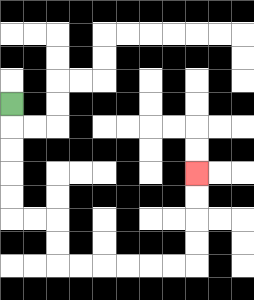{'start': '[0, 4]', 'end': '[8, 7]', 'path_directions': 'D,D,D,D,D,R,R,D,D,R,R,R,R,R,R,U,U,U,U', 'path_coordinates': '[[0, 4], [0, 5], [0, 6], [0, 7], [0, 8], [0, 9], [1, 9], [2, 9], [2, 10], [2, 11], [3, 11], [4, 11], [5, 11], [6, 11], [7, 11], [8, 11], [8, 10], [8, 9], [8, 8], [8, 7]]'}